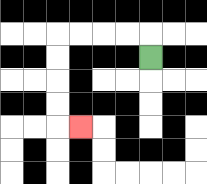{'start': '[6, 2]', 'end': '[3, 5]', 'path_directions': 'U,L,L,L,L,D,D,D,D,R', 'path_coordinates': '[[6, 2], [6, 1], [5, 1], [4, 1], [3, 1], [2, 1], [2, 2], [2, 3], [2, 4], [2, 5], [3, 5]]'}